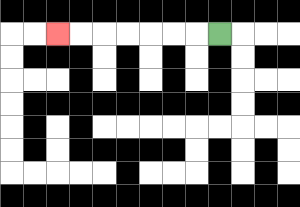{'start': '[9, 1]', 'end': '[2, 1]', 'path_directions': 'L,L,L,L,L,L,L', 'path_coordinates': '[[9, 1], [8, 1], [7, 1], [6, 1], [5, 1], [4, 1], [3, 1], [2, 1]]'}